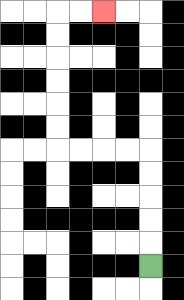{'start': '[6, 11]', 'end': '[4, 0]', 'path_directions': 'U,U,U,U,U,L,L,L,L,U,U,U,U,U,U,R,R', 'path_coordinates': '[[6, 11], [6, 10], [6, 9], [6, 8], [6, 7], [6, 6], [5, 6], [4, 6], [3, 6], [2, 6], [2, 5], [2, 4], [2, 3], [2, 2], [2, 1], [2, 0], [3, 0], [4, 0]]'}